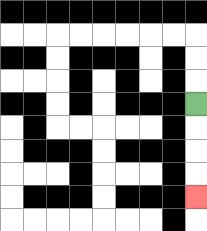{'start': '[8, 4]', 'end': '[8, 8]', 'path_directions': 'D,D,D,D', 'path_coordinates': '[[8, 4], [8, 5], [8, 6], [8, 7], [8, 8]]'}